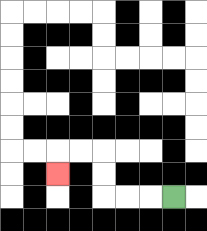{'start': '[7, 8]', 'end': '[2, 7]', 'path_directions': 'L,L,L,U,U,L,L,D', 'path_coordinates': '[[7, 8], [6, 8], [5, 8], [4, 8], [4, 7], [4, 6], [3, 6], [2, 6], [2, 7]]'}